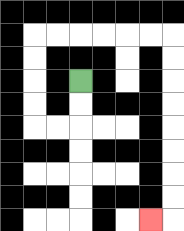{'start': '[3, 3]', 'end': '[6, 9]', 'path_directions': 'D,D,L,L,U,U,U,U,R,R,R,R,R,R,D,D,D,D,D,D,D,D,L', 'path_coordinates': '[[3, 3], [3, 4], [3, 5], [2, 5], [1, 5], [1, 4], [1, 3], [1, 2], [1, 1], [2, 1], [3, 1], [4, 1], [5, 1], [6, 1], [7, 1], [7, 2], [7, 3], [7, 4], [7, 5], [7, 6], [7, 7], [7, 8], [7, 9], [6, 9]]'}